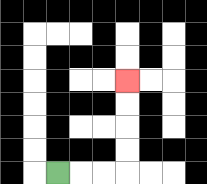{'start': '[2, 7]', 'end': '[5, 3]', 'path_directions': 'R,R,R,U,U,U,U', 'path_coordinates': '[[2, 7], [3, 7], [4, 7], [5, 7], [5, 6], [5, 5], [5, 4], [5, 3]]'}